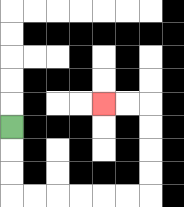{'start': '[0, 5]', 'end': '[4, 4]', 'path_directions': 'D,D,D,R,R,R,R,R,R,U,U,U,U,L,L', 'path_coordinates': '[[0, 5], [0, 6], [0, 7], [0, 8], [1, 8], [2, 8], [3, 8], [4, 8], [5, 8], [6, 8], [6, 7], [6, 6], [6, 5], [6, 4], [5, 4], [4, 4]]'}